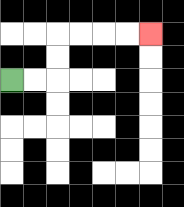{'start': '[0, 3]', 'end': '[6, 1]', 'path_directions': 'R,R,U,U,R,R,R,R', 'path_coordinates': '[[0, 3], [1, 3], [2, 3], [2, 2], [2, 1], [3, 1], [4, 1], [5, 1], [6, 1]]'}